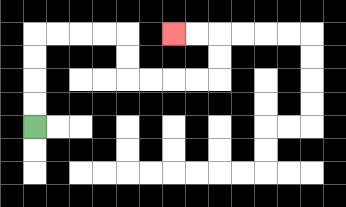{'start': '[1, 5]', 'end': '[7, 1]', 'path_directions': 'U,U,U,U,R,R,R,R,D,D,R,R,R,R,U,U,L,L', 'path_coordinates': '[[1, 5], [1, 4], [1, 3], [1, 2], [1, 1], [2, 1], [3, 1], [4, 1], [5, 1], [5, 2], [5, 3], [6, 3], [7, 3], [8, 3], [9, 3], [9, 2], [9, 1], [8, 1], [7, 1]]'}